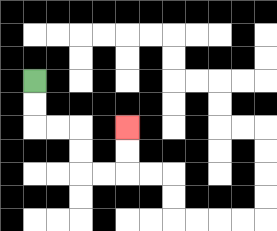{'start': '[1, 3]', 'end': '[5, 5]', 'path_directions': 'D,D,R,R,D,D,R,R,U,U', 'path_coordinates': '[[1, 3], [1, 4], [1, 5], [2, 5], [3, 5], [3, 6], [3, 7], [4, 7], [5, 7], [5, 6], [5, 5]]'}